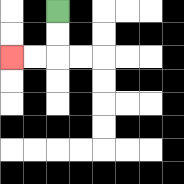{'start': '[2, 0]', 'end': '[0, 2]', 'path_directions': 'D,D,L,L', 'path_coordinates': '[[2, 0], [2, 1], [2, 2], [1, 2], [0, 2]]'}